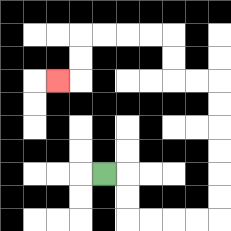{'start': '[4, 7]', 'end': '[2, 3]', 'path_directions': 'R,D,D,R,R,R,R,U,U,U,U,U,U,L,L,U,U,L,L,L,L,D,D,L', 'path_coordinates': '[[4, 7], [5, 7], [5, 8], [5, 9], [6, 9], [7, 9], [8, 9], [9, 9], [9, 8], [9, 7], [9, 6], [9, 5], [9, 4], [9, 3], [8, 3], [7, 3], [7, 2], [7, 1], [6, 1], [5, 1], [4, 1], [3, 1], [3, 2], [3, 3], [2, 3]]'}